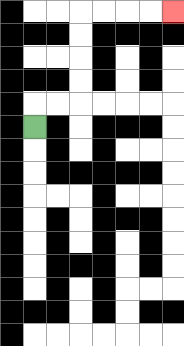{'start': '[1, 5]', 'end': '[7, 0]', 'path_directions': 'U,R,R,U,U,U,U,R,R,R,R', 'path_coordinates': '[[1, 5], [1, 4], [2, 4], [3, 4], [3, 3], [3, 2], [3, 1], [3, 0], [4, 0], [5, 0], [6, 0], [7, 0]]'}